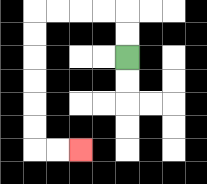{'start': '[5, 2]', 'end': '[3, 6]', 'path_directions': 'U,U,L,L,L,L,D,D,D,D,D,D,R,R', 'path_coordinates': '[[5, 2], [5, 1], [5, 0], [4, 0], [3, 0], [2, 0], [1, 0], [1, 1], [1, 2], [1, 3], [1, 4], [1, 5], [1, 6], [2, 6], [3, 6]]'}